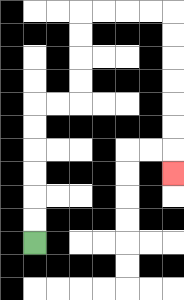{'start': '[1, 10]', 'end': '[7, 7]', 'path_directions': 'U,U,U,U,U,U,R,R,U,U,U,U,R,R,R,R,D,D,D,D,D,D,D', 'path_coordinates': '[[1, 10], [1, 9], [1, 8], [1, 7], [1, 6], [1, 5], [1, 4], [2, 4], [3, 4], [3, 3], [3, 2], [3, 1], [3, 0], [4, 0], [5, 0], [6, 0], [7, 0], [7, 1], [7, 2], [7, 3], [7, 4], [7, 5], [7, 6], [7, 7]]'}